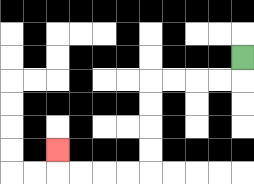{'start': '[10, 2]', 'end': '[2, 6]', 'path_directions': 'D,L,L,L,L,D,D,D,D,L,L,L,L,U', 'path_coordinates': '[[10, 2], [10, 3], [9, 3], [8, 3], [7, 3], [6, 3], [6, 4], [6, 5], [6, 6], [6, 7], [5, 7], [4, 7], [3, 7], [2, 7], [2, 6]]'}